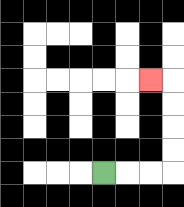{'start': '[4, 7]', 'end': '[6, 3]', 'path_directions': 'R,R,R,U,U,U,U,L', 'path_coordinates': '[[4, 7], [5, 7], [6, 7], [7, 7], [7, 6], [7, 5], [7, 4], [7, 3], [6, 3]]'}